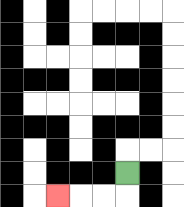{'start': '[5, 7]', 'end': '[2, 8]', 'path_directions': 'D,L,L,L', 'path_coordinates': '[[5, 7], [5, 8], [4, 8], [3, 8], [2, 8]]'}